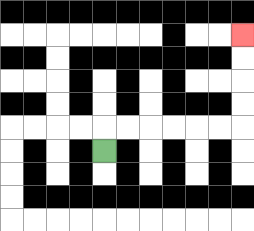{'start': '[4, 6]', 'end': '[10, 1]', 'path_directions': 'U,R,R,R,R,R,R,U,U,U,U', 'path_coordinates': '[[4, 6], [4, 5], [5, 5], [6, 5], [7, 5], [8, 5], [9, 5], [10, 5], [10, 4], [10, 3], [10, 2], [10, 1]]'}